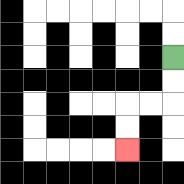{'start': '[7, 2]', 'end': '[5, 6]', 'path_directions': 'D,D,L,L,D,D', 'path_coordinates': '[[7, 2], [7, 3], [7, 4], [6, 4], [5, 4], [5, 5], [5, 6]]'}